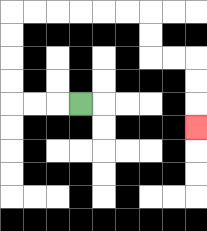{'start': '[3, 4]', 'end': '[8, 5]', 'path_directions': 'L,L,L,U,U,U,U,R,R,R,R,R,R,D,D,R,R,D,D,D', 'path_coordinates': '[[3, 4], [2, 4], [1, 4], [0, 4], [0, 3], [0, 2], [0, 1], [0, 0], [1, 0], [2, 0], [3, 0], [4, 0], [5, 0], [6, 0], [6, 1], [6, 2], [7, 2], [8, 2], [8, 3], [8, 4], [8, 5]]'}